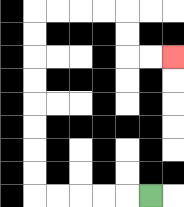{'start': '[6, 8]', 'end': '[7, 2]', 'path_directions': 'L,L,L,L,L,U,U,U,U,U,U,U,U,R,R,R,R,D,D,R,R', 'path_coordinates': '[[6, 8], [5, 8], [4, 8], [3, 8], [2, 8], [1, 8], [1, 7], [1, 6], [1, 5], [1, 4], [1, 3], [1, 2], [1, 1], [1, 0], [2, 0], [3, 0], [4, 0], [5, 0], [5, 1], [5, 2], [6, 2], [7, 2]]'}